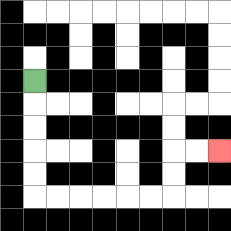{'start': '[1, 3]', 'end': '[9, 6]', 'path_directions': 'D,D,D,D,D,R,R,R,R,R,R,U,U,R,R', 'path_coordinates': '[[1, 3], [1, 4], [1, 5], [1, 6], [1, 7], [1, 8], [2, 8], [3, 8], [4, 8], [5, 8], [6, 8], [7, 8], [7, 7], [7, 6], [8, 6], [9, 6]]'}